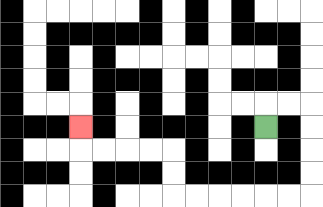{'start': '[11, 5]', 'end': '[3, 5]', 'path_directions': 'U,R,R,D,D,D,D,L,L,L,L,L,L,U,U,L,L,L,L,U', 'path_coordinates': '[[11, 5], [11, 4], [12, 4], [13, 4], [13, 5], [13, 6], [13, 7], [13, 8], [12, 8], [11, 8], [10, 8], [9, 8], [8, 8], [7, 8], [7, 7], [7, 6], [6, 6], [5, 6], [4, 6], [3, 6], [3, 5]]'}